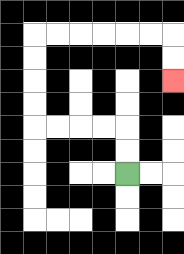{'start': '[5, 7]', 'end': '[7, 3]', 'path_directions': 'U,U,L,L,L,L,U,U,U,U,R,R,R,R,R,R,D,D', 'path_coordinates': '[[5, 7], [5, 6], [5, 5], [4, 5], [3, 5], [2, 5], [1, 5], [1, 4], [1, 3], [1, 2], [1, 1], [2, 1], [3, 1], [4, 1], [5, 1], [6, 1], [7, 1], [7, 2], [7, 3]]'}